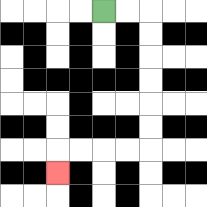{'start': '[4, 0]', 'end': '[2, 7]', 'path_directions': 'R,R,D,D,D,D,D,D,L,L,L,L,D', 'path_coordinates': '[[4, 0], [5, 0], [6, 0], [6, 1], [6, 2], [6, 3], [6, 4], [6, 5], [6, 6], [5, 6], [4, 6], [3, 6], [2, 6], [2, 7]]'}